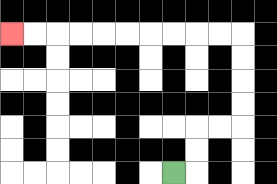{'start': '[7, 7]', 'end': '[0, 1]', 'path_directions': 'R,U,U,R,R,U,U,U,U,L,L,L,L,L,L,L,L,L,L', 'path_coordinates': '[[7, 7], [8, 7], [8, 6], [8, 5], [9, 5], [10, 5], [10, 4], [10, 3], [10, 2], [10, 1], [9, 1], [8, 1], [7, 1], [6, 1], [5, 1], [4, 1], [3, 1], [2, 1], [1, 1], [0, 1]]'}